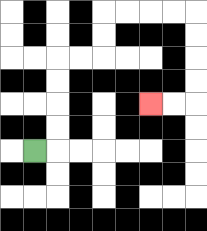{'start': '[1, 6]', 'end': '[6, 4]', 'path_directions': 'R,U,U,U,U,R,R,U,U,R,R,R,R,D,D,D,D,L,L', 'path_coordinates': '[[1, 6], [2, 6], [2, 5], [2, 4], [2, 3], [2, 2], [3, 2], [4, 2], [4, 1], [4, 0], [5, 0], [6, 0], [7, 0], [8, 0], [8, 1], [8, 2], [8, 3], [8, 4], [7, 4], [6, 4]]'}